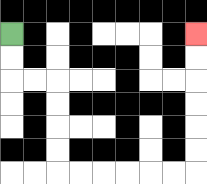{'start': '[0, 1]', 'end': '[8, 1]', 'path_directions': 'D,D,R,R,D,D,D,D,R,R,R,R,R,R,U,U,U,U,U,U', 'path_coordinates': '[[0, 1], [0, 2], [0, 3], [1, 3], [2, 3], [2, 4], [2, 5], [2, 6], [2, 7], [3, 7], [4, 7], [5, 7], [6, 7], [7, 7], [8, 7], [8, 6], [8, 5], [8, 4], [8, 3], [8, 2], [8, 1]]'}